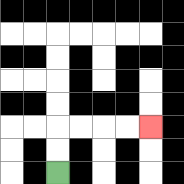{'start': '[2, 7]', 'end': '[6, 5]', 'path_directions': 'U,U,R,R,R,R', 'path_coordinates': '[[2, 7], [2, 6], [2, 5], [3, 5], [4, 5], [5, 5], [6, 5]]'}